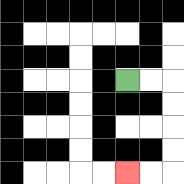{'start': '[5, 3]', 'end': '[5, 7]', 'path_directions': 'R,R,D,D,D,D,L,L', 'path_coordinates': '[[5, 3], [6, 3], [7, 3], [7, 4], [7, 5], [7, 6], [7, 7], [6, 7], [5, 7]]'}